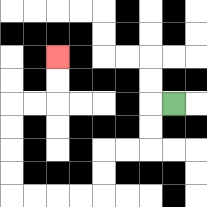{'start': '[7, 4]', 'end': '[2, 2]', 'path_directions': 'L,D,D,L,L,D,D,L,L,L,L,U,U,U,U,R,R,U,U', 'path_coordinates': '[[7, 4], [6, 4], [6, 5], [6, 6], [5, 6], [4, 6], [4, 7], [4, 8], [3, 8], [2, 8], [1, 8], [0, 8], [0, 7], [0, 6], [0, 5], [0, 4], [1, 4], [2, 4], [2, 3], [2, 2]]'}